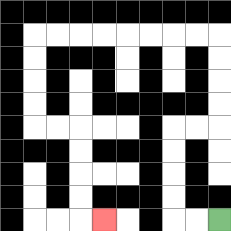{'start': '[9, 9]', 'end': '[4, 9]', 'path_directions': 'L,L,U,U,U,U,R,R,U,U,U,U,L,L,L,L,L,L,L,L,D,D,D,D,R,R,D,D,D,D,R', 'path_coordinates': '[[9, 9], [8, 9], [7, 9], [7, 8], [7, 7], [7, 6], [7, 5], [8, 5], [9, 5], [9, 4], [9, 3], [9, 2], [9, 1], [8, 1], [7, 1], [6, 1], [5, 1], [4, 1], [3, 1], [2, 1], [1, 1], [1, 2], [1, 3], [1, 4], [1, 5], [2, 5], [3, 5], [3, 6], [3, 7], [3, 8], [3, 9], [4, 9]]'}